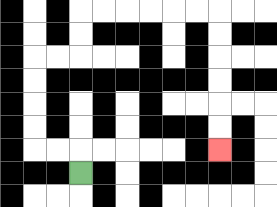{'start': '[3, 7]', 'end': '[9, 6]', 'path_directions': 'U,L,L,U,U,U,U,R,R,U,U,R,R,R,R,R,R,D,D,D,D,D,D', 'path_coordinates': '[[3, 7], [3, 6], [2, 6], [1, 6], [1, 5], [1, 4], [1, 3], [1, 2], [2, 2], [3, 2], [3, 1], [3, 0], [4, 0], [5, 0], [6, 0], [7, 0], [8, 0], [9, 0], [9, 1], [9, 2], [9, 3], [9, 4], [9, 5], [9, 6]]'}